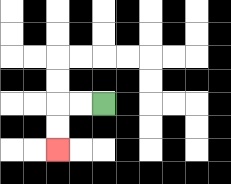{'start': '[4, 4]', 'end': '[2, 6]', 'path_directions': 'L,L,D,D', 'path_coordinates': '[[4, 4], [3, 4], [2, 4], [2, 5], [2, 6]]'}